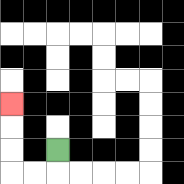{'start': '[2, 6]', 'end': '[0, 4]', 'path_directions': 'D,L,L,U,U,U', 'path_coordinates': '[[2, 6], [2, 7], [1, 7], [0, 7], [0, 6], [0, 5], [0, 4]]'}